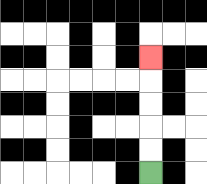{'start': '[6, 7]', 'end': '[6, 2]', 'path_directions': 'U,U,U,U,U', 'path_coordinates': '[[6, 7], [6, 6], [6, 5], [6, 4], [6, 3], [6, 2]]'}